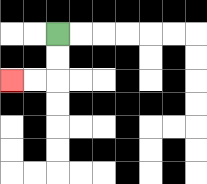{'start': '[2, 1]', 'end': '[0, 3]', 'path_directions': 'D,D,L,L', 'path_coordinates': '[[2, 1], [2, 2], [2, 3], [1, 3], [0, 3]]'}